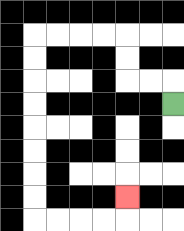{'start': '[7, 4]', 'end': '[5, 8]', 'path_directions': 'U,L,L,U,U,L,L,L,L,D,D,D,D,D,D,D,D,R,R,R,R,U', 'path_coordinates': '[[7, 4], [7, 3], [6, 3], [5, 3], [5, 2], [5, 1], [4, 1], [3, 1], [2, 1], [1, 1], [1, 2], [1, 3], [1, 4], [1, 5], [1, 6], [1, 7], [1, 8], [1, 9], [2, 9], [3, 9], [4, 9], [5, 9], [5, 8]]'}